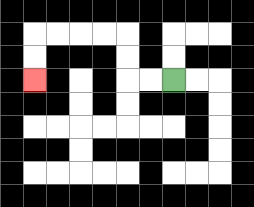{'start': '[7, 3]', 'end': '[1, 3]', 'path_directions': 'L,L,U,U,L,L,L,L,D,D', 'path_coordinates': '[[7, 3], [6, 3], [5, 3], [5, 2], [5, 1], [4, 1], [3, 1], [2, 1], [1, 1], [1, 2], [1, 3]]'}